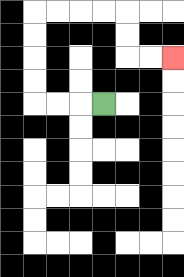{'start': '[4, 4]', 'end': '[7, 2]', 'path_directions': 'L,L,L,U,U,U,U,R,R,R,R,D,D,R,R', 'path_coordinates': '[[4, 4], [3, 4], [2, 4], [1, 4], [1, 3], [1, 2], [1, 1], [1, 0], [2, 0], [3, 0], [4, 0], [5, 0], [5, 1], [5, 2], [6, 2], [7, 2]]'}